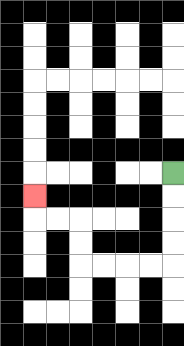{'start': '[7, 7]', 'end': '[1, 8]', 'path_directions': 'D,D,D,D,L,L,L,L,U,U,L,L,U', 'path_coordinates': '[[7, 7], [7, 8], [7, 9], [7, 10], [7, 11], [6, 11], [5, 11], [4, 11], [3, 11], [3, 10], [3, 9], [2, 9], [1, 9], [1, 8]]'}